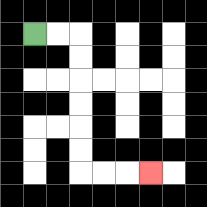{'start': '[1, 1]', 'end': '[6, 7]', 'path_directions': 'R,R,D,D,D,D,D,D,R,R,R', 'path_coordinates': '[[1, 1], [2, 1], [3, 1], [3, 2], [3, 3], [3, 4], [3, 5], [3, 6], [3, 7], [4, 7], [5, 7], [6, 7]]'}